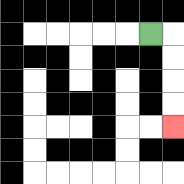{'start': '[6, 1]', 'end': '[7, 5]', 'path_directions': 'R,D,D,D,D', 'path_coordinates': '[[6, 1], [7, 1], [7, 2], [7, 3], [7, 4], [7, 5]]'}